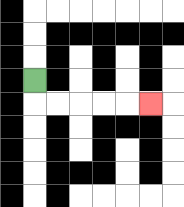{'start': '[1, 3]', 'end': '[6, 4]', 'path_directions': 'D,R,R,R,R,R', 'path_coordinates': '[[1, 3], [1, 4], [2, 4], [3, 4], [4, 4], [5, 4], [6, 4]]'}